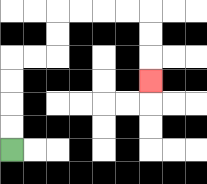{'start': '[0, 6]', 'end': '[6, 3]', 'path_directions': 'U,U,U,U,R,R,U,U,R,R,R,R,D,D,D', 'path_coordinates': '[[0, 6], [0, 5], [0, 4], [0, 3], [0, 2], [1, 2], [2, 2], [2, 1], [2, 0], [3, 0], [4, 0], [5, 0], [6, 0], [6, 1], [6, 2], [6, 3]]'}